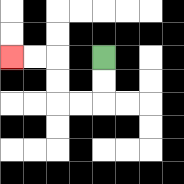{'start': '[4, 2]', 'end': '[0, 2]', 'path_directions': 'D,D,L,L,U,U,L,L', 'path_coordinates': '[[4, 2], [4, 3], [4, 4], [3, 4], [2, 4], [2, 3], [2, 2], [1, 2], [0, 2]]'}